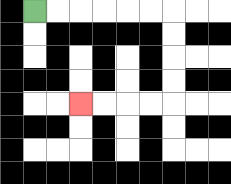{'start': '[1, 0]', 'end': '[3, 4]', 'path_directions': 'R,R,R,R,R,R,D,D,D,D,L,L,L,L', 'path_coordinates': '[[1, 0], [2, 0], [3, 0], [4, 0], [5, 0], [6, 0], [7, 0], [7, 1], [7, 2], [7, 3], [7, 4], [6, 4], [5, 4], [4, 4], [3, 4]]'}